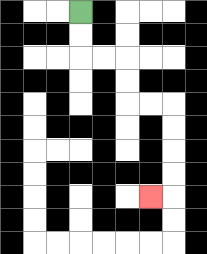{'start': '[3, 0]', 'end': '[6, 8]', 'path_directions': 'D,D,R,R,D,D,R,R,D,D,D,D,L', 'path_coordinates': '[[3, 0], [3, 1], [3, 2], [4, 2], [5, 2], [5, 3], [5, 4], [6, 4], [7, 4], [7, 5], [7, 6], [7, 7], [7, 8], [6, 8]]'}